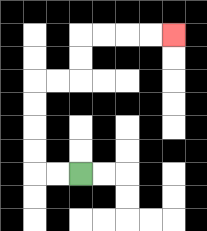{'start': '[3, 7]', 'end': '[7, 1]', 'path_directions': 'L,L,U,U,U,U,R,R,U,U,R,R,R,R', 'path_coordinates': '[[3, 7], [2, 7], [1, 7], [1, 6], [1, 5], [1, 4], [1, 3], [2, 3], [3, 3], [3, 2], [3, 1], [4, 1], [5, 1], [6, 1], [7, 1]]'}